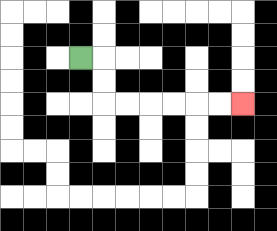{'start': '[3, 2]', 'end': '[10, 4]', 'path_directions': 'R,D,D,R,R,R,R,R,R', 'path_coordinates': '[[3, 2], [4, 2], [4, 3], [4, 4], [5, 4], [6, 4], [7, 4], [8, 4], [9, 4], [10, 4]]'}